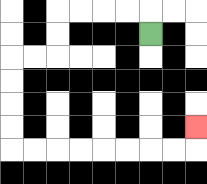{'start': '[6, 1]', 'end': '[8, 5]', 'path_directions': 'U,L,L,L,L,D,D,L,L,D,D,D,D,R,R,R,R,R,R,R,R,U', 'path_coordinates': '[[6, 1], [6, 0], [5, 0], [4, 0], [3, 0], [2, 0], [2, 1], [2, 2], [1, 2], [0, 2], [0, 3], [0, 4], [0, 5], [0, 6], [1, 6], [2, 6], [3, 6], [4, 6], [5, 6], [6, 6], [7, 6], [8, 6], [8, 5]]'}